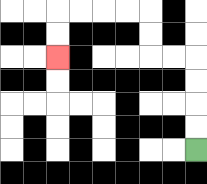{'start': '[8, 6]', 'end': '[2, 2]', 'path_directions': 'U,U,U,U,L,L,U,U,L,L,L,L,D,D', 'path_coordinates': '[[8, 6], [8, 5], [8, 4], [8, 3], [8, 2], [7, 2], [6, 2], [6, 1], [6, 0], [5, 0], [4, 0], [3, 0], [2, 0], [2, 1], [2, 2]]'}